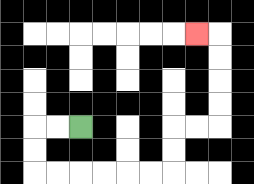{'start': '[3, 5]', 'end': '[8, 1]', 'path_directions': 'L,L,D,D,R,R,R,R,R,R,U,U,R,R,U,U,U,U,L', 'path_coordinates': '[[3, 5], [2, 5], [1, 5], [1, 6], [1, 7], [2, 7], [3, 7], [4, 7], [5, 7], [6, 7], [7, 7], [7, 6], [7, 5], [8, 5], [9, 5], [9, 4], [9, 3], [9, 2], [9, 1], [8, 1]]'}